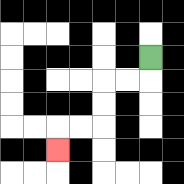{'start': '[6, 2]', 'end': '[2, 6]', 'path_directions': 'D,L,L,D,D,L,L,D', 'path_coordinates': '[[6, 2], [6, 3], [5, 3], [4, 3], [4, 4], [4, 5], [3, 5], [2, 5], [2, 6]]'}